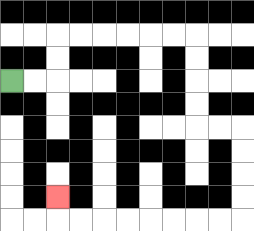{'start': '[0, 3]', 'end': '[2, 8]', 'path_directions': 'R,R,U,U,R,R,R,R,R,R,D,D,D,D,R,R,D,D,D,D,L,L,L,L,L,L,L,L,U', 'path_coordinates': '[[0, 3], [1, 3], [2, 3], [2, 2], [2, 1], [3, 1], [4, 1], [5, 1], [6, 1], [7, 1], [8, 1], [8, 2], [8, 3], [8, 4], [8, 5], [9, 5], [10, 5], [10, 6], [10, 7], [10, 8], [10, 9], [9, 9], [8, 9], [7, 9], [6, 9], [5, 9], [4, 9], [3, 9], [2, 9], [2, 8]]'}